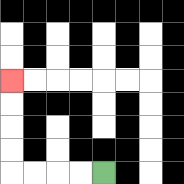{'start': '[4, 7]', 'end': '[0, 3]', 'path_directions': 'L,L,L,L,U,U,U,U', 'path_coordinates': '[[4, 7], [3, 7], [2, 7], [1, 7], [0, 7], [0, 6], [0, 5], [0, 4], [0, 3]]'}